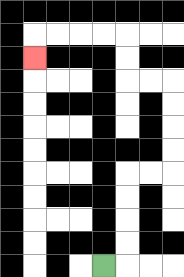{'start': '[4, 11]', 'end': '[1, 2]', 'path_directions': 'R,U,U,U,U,R,R,U,U,U,U,L,L,U,U,L,L,L,L,D', 'path_coordinates': '[[4, 11], [5, 11], [5, 10], [5, 9], [5, 8], [5, 7], [6, 7], [7, 7], [7, 6], [7, 5], [7, 4], [7, 3], [6, 3], [5, 3], [5, 2], [5, 1], [4, 1], [3, 1], [2, 1], [1, 1], [1, 2]]'}